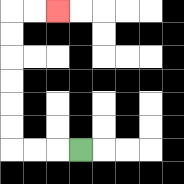{'start': '[3, 6]', 'end': '[2, 0]', 'path_directions': 'L,L,L,U,U,U,U,U,U,R,R', 'path_coordinates': '[[3, 6], [2, 6], [1, 6], [0, 6], [0, 5], [0, 4], [0, 3], [0, 2], [0, 1], [0, 0], [1, 0], [2, 0]]'}